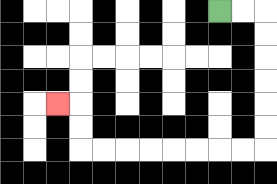{'start': '[9, 0]', 'end': '[2, 4]', 'path_directions': 'R,R,D,D,D,D,D,D,L,L,L,L,L,L,L,L,U,U,L', 'path_coordinates': '[[9, 0], [10, 0], [11, 0], [11, 1], [11, 2], [11, 3], [11, 4], [11, 5], [11, 6], [10, 6], [9, 6], [8, 6], [7, 6], [6, 6], [5, 6], [4, 6], [3, 6], [3, 5], [3, 4], [2, 4]]'}